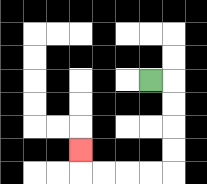{'start': '[6, 3]', 'end': '[3, 6]', 'path_directions': 'R,D,D,D,D,L,L,L,L,U', 'path_coordinates': '[[6, 3], [7, 3], [7, 4], [7, 5], [7, 6], [7, 7], [6, 7], [5, 7], [4, 7], [3, 7], [3, 6]]'}